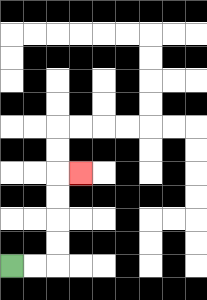{'start': '[0, 11]', 'end': '[3, 7]', 'path_directions': 'R,R,U,U,U,U,R', 'path_coordinates': '[[0, 11], [1, 11], [2, 11], [2, 10], [2, 9], [2, 8], [2, 7], [3, 7]]'}